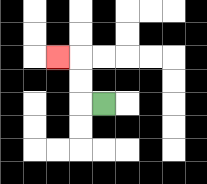{'start': '[4, 4]', 'end': '[2, 2]', 'path_directions': 'L,U,U,L', 'path_coordinates': '[[4, 4], [3, 4], [3, 3], [3, 2], [2, 2]]'}